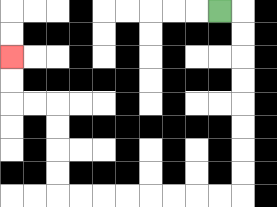{'start': '[9, 0]', 'end': '[0, 2]', 'path_directions': 'R,D,D,D,D,D,D,D,D,L,L,L,L,L,L,L,L,U,U,U,U,L,L,U,U', 'path_coordinates': '[[9, 0], [10, 0], [10, 1], [10, 2], [10, 3], [10, 4], [10, 5], [10, 6], [10, 7], [10, 8], [9, 8], [8, 8], [7, 8], [6, 8], [5, 8], [4, 8], [3, 8], [2, 8], [2, 7], [2, 6], [2, 5], [2, 4], [1, 4], [0, 4], [0, 3], [0, 2]]'}